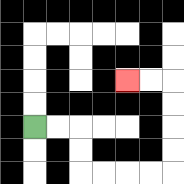{'start': '[1, 5]', 'end': '[5, 3]', 'path_directions': 'R,R,D,D,R,R,R,R,U,U,U,U,L,L', 'path_coordinates': '[[1, 5], [2, 5], [3, 5], [3, 6], [3, 7], [4, 7], [5, 7], [6, 7], [7, 7], [7, 6], [7, 5], [7, 4], [7, 3], [6, 3], [5, 3]]'}